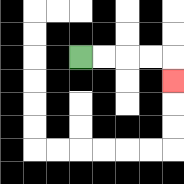{'start': '[3, 2]', 'end': '[7, 3]', 'path_directions': 'R,R,R,R,D', 'path_coordinates': '[[3, 2], [4, 2], [5, 2], [6, 2], [7, 2], [7, 3]]'}